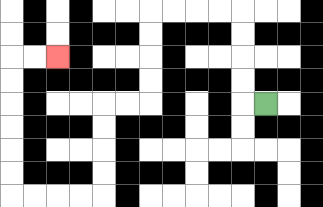{'start': '[11, 4]', 'end': '[2, 2]', 'path_directions': 'L,U,U,U,U,L,L,L,L,D,D,D,D,L,L,D,D,D,D,L,L,L,L,U,U,U,U,U,U,R,R', 'path_coordinates': '[[11, 4], [10, 4], [10, 3], [10, 2], [10, 1], [10, 0], [9, 0], [8, 0], [7, 0], [6, 0], [6, 1], [6, 2], [6, 3], [6, 4], [5, 4], [4, 4], [4, 5], [4, 6], [4, 7], [4, 8], [3, 8], [2, 8], [1, 8], [0, 8], [0, 7], [0, 6], [0, 5], [0, 4], [0, 3], [0, 2], [1, 2], [2, 2]]'}